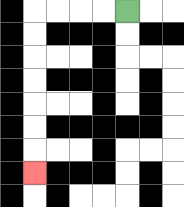{'start': '[5, 0]', 'end': '[1, 7]', 'path_directions': 'L,L,L,L,D,D,D,D,D,D,D', 'path_coordinates': '[[5, 0], [4, 0], [3, 0], [2, 0], [1, 0], [1, 1], [1, 2], [1, 3], [1, 4], [1, 5], [1, 6], [1, 7]]'}